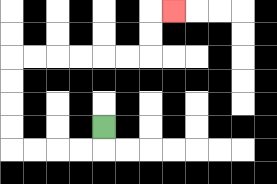{'start': '[4, 5]', 'end': '[7, 0]', 'path_directions': 'D,L,L,L,L,U,U,U,U,R,R,R,R,R,R,U,U,R', 'path_coordinates': '[[4, 5], [4, 6], [3, 6], [2, 6], [1, 6], [0, 6], [0, 5], [0, 4], [0, 3], [0, 2], [1, 2], [2, 2], [3, 2], [4, 2], [5, 2], [6, 2], [6, 1], [6, 0], [7, 0]]'}